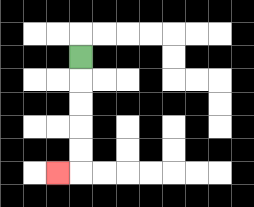{'start': '[3, 2]', 'end': '[2, 7]', 'path_directions': 'D,D,D,D,D,L', 'path_coordinates': '[[3, 2], [3, 3], [3, 4], [3, 5], [3, 6], [3, 7], [2, 7]]'}